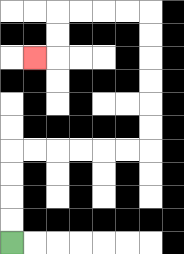{'start': '[0, 10]', 'end': '[1, 2]', 'path_directions': 'U,U,U,U,R,R,R,R,R,R,U,U,U,U,U,U,L,L,L,L,D,D,L', 'path_coordinates': '[[0, 10], [0, 9], [0, 8], [0, 7], [0, 6], [1, 6], [2, 6], [3, 6], [4, 6], [5, 6], [6, 6], [6, 5], [6, 4], [6, 3], [6, 2], [6, 1], [6, 0], [5, 0], [4, 0], [3, 0], [2, 0], [2, 1], [2, 2], [1, 2]]'}